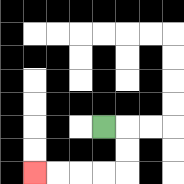{'start': '[4, 5]', 'end': '[1, 7]', 'path_directions': 'R,D,D,L,L,L,L', 'path_coordinates': '[[4, 5], [5, 5], [5, 6], [5, 7], [4, 7], [3, 7], [2, 7], [1, 7]]'}